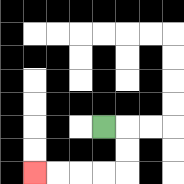{'start': '[4, 5]', 'end': '[1, 7]', 'path_directions': 'R,D,D,L,L,L,L', 'path_coordinates': '[[4, 5], [5, 5], [5, 6], [5, 7], [4, 7], [3, 7], [2, 7], [1, 7]]'}